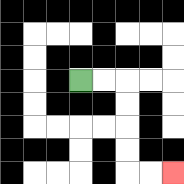{'start': '[3, 3]', 'end': '[7, 7]', 'path_directions': 'R,R,D,D,D,D,R,R', 'path_coordinates': '[[3, 3], [4, 3], [5, 3], [5, 4], [5, 5], [5, 6], [5, 7], [6, 7], [7, 7]]'}